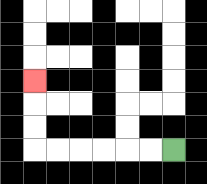{'start': '[7, 6]', 'end': '[1, 3]', 'path_directions': 'L,L,L,L,L,L,U,U,U', 'path_coordinates': '[[7, 6], [6, 6], [5, 6], [4, 6], [3, 6], [2, 6], [1, 6], [1, 5], [1, 4], [1, 3]]'}